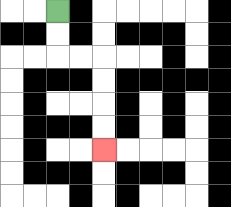{'start': '[2, 0]', 'end': '[4, 6]', 'path_directions': 'D,D,R,R,D,D,D,D', 'path_coordinates': '[[2, 0], [2, 1], [2, 2], [3, 2], [4, 2], [4, 3], [4, 4], [4, 5], [4, 6]]'}